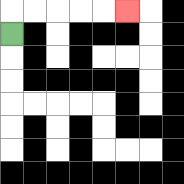{'start': '[0, 1]', 'end': '[5, 0]', 'path_directions': 'U,R,R,R,R,R', 'path_coordinates': '[[0, 1], [0, 0], [1, 0], [2, 0], [3, 0], [4, 0], [5, 0]]'}